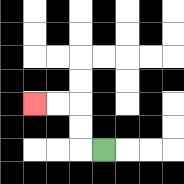{'start': '[4, 6]', 'end': '[1, 4]', 'path_directions': 'L,U,U,L,L', 'path_coordinates': '[[4, 6], [3, 6], [3, 5], [3, 4], [2, 4], [1, 4]]'}